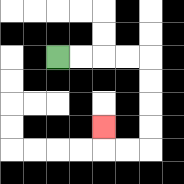{'start': '[2, 2]', 'end': '[4, 5]', 'path_directions': 'R,R,R,R,D,D,D,D,L,L,U', 'path_coordinates': '[[2, 2], [3, 2], [4, 2], [5, 2], [6, 2], [6, 3], [6, 4], [6, 5], [6, 6], [5, 6], [4, 6], [4, 5]]'}